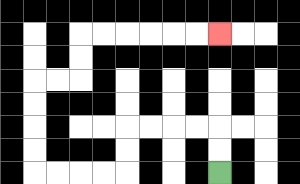{'start': '[9, 7]', 'end': '[9, 1]', 'path_directions': 'U,U,L,L,L,L,D,D,L,L,L,L,U,U,U,U,R,R,U,U,R,R,R,R,R,R', 'path_coordinates': '[[9, 7], [9, 6], [9, 5], [8, 5], [7, 5], [6, 5], [5, 5], [5, 6], [5, 7], [4, 7], [3, 7], [2, 7], [1, 7], [1, 6], [1, 5], [1, 4], [1, 3], [2, 3], [3, 3], [3, 2], [3, 1], [4, 1], [5, 1], [6, 1], [7, 1], [8, 1], [9, 1]]'}